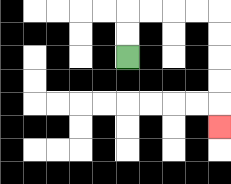{'start': '[5, 2]', 'end': '[9, 5]', 'path_directions': 'U,U,R,R,R,R,D,D,D,D,D', 'path_coordinates': '[[5, 2], [5, 1], [5, 0], [6, 0], [7, 0], [8, 0], [9, 0], [9, 1], [9, 2], [9, 3], [9, 4], [9, 5]]'}